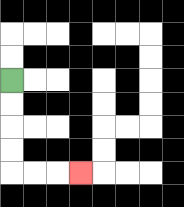{'start': '[0, 3]', 'end': '[3, 7]', 'path_directions': 'D,D,D,D,R,R,R', 'path_coordinates': '[[0, 3], [0, 4], [0, 5], [0, 6], [0, 7], [1, 7], [2, 7], [3, 7]]'}